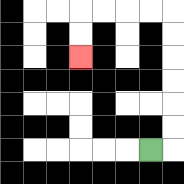{'start': '[6, 6]', 'end': '[3, 2]', 'path_directions': 'R,U,U,U,U,U,U,L,L,L,L,D,D', 'path_coordinates': '[[6, 6], [7, 6], [7, 5], [7, 4], [7, 3], [7, 2], [7, 1], [7, 0], [6, 0], [5, 0], [4, 0], [3, 0], [3, 1], [3, 2]]'}